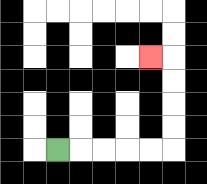{'start': '[2, 6]', 'end': '[6, 2]', 'path_directions': 'R,R,R,R,R,U,U,U,U,L', 'path_coordinates': '[[2, 6], [3, 6], [4, 6], [5, 6], [6, 6], [7, 6], [7, 5], [7, 4], [7, 3], [7, 2], [6, 2]]'}